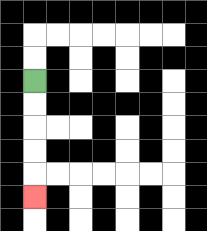{'start': '[1, 3]', 'end': '[1, 8]', 'path_directions': 'D,D,D,D,D', 'path_coordinates': '[[1, 3], [1, 4], [1, 5], [1, 6], [1, 7], [1, 8]]'}